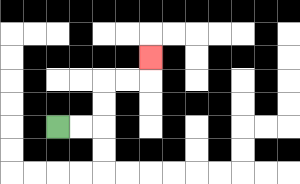{'start': '[2, 5]', 'end': '[6, 2]', 'path_directions': 'R,R,U,U,R,R,U', 'path_coordinates': '[[2, 5], [3, 5], [4, 5], [4, 4], [4, 3], [5, 3], [6, 3], [6, 2]]'}